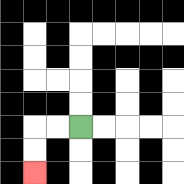{'start': '[3, 5]', 'end': '[1, 7]', 'path_directions': 'L,L,D,D', 'path_coordinates': '[[3, 5], [2, 5], [1, 5], [1, 6], [1, 7]]'}